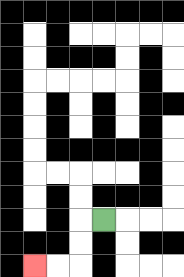{'start': '[4, 9]', 'end': '[1, 11]', 'path_directions': 'L,D,D,L,L', 'path_coordinates': '[[4, 9], [3, 9], [3, 10], [3, 11], [2, 11], [1, 11]]'}